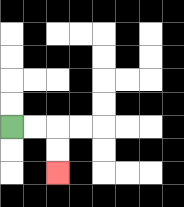{'start': '[0, 5]', 'end': '[2, 7]', 'path_directions': 'R,R,D,D', 'path_coordinates': '[[0, 5], [1, 5], [2, 5], [2, 6], [2, 7]]'}